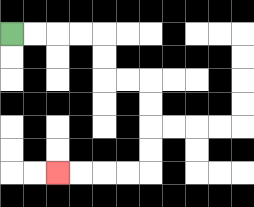{'start': '[0, 1]', 'end': '[2, 7]', 'path_directions': 'R,R,R,R,D,D,R,R,D,D,D,D,L,L,L,L', 'path_coordinates': '[[0, 1], [1, 1], [2, 1], [3, 1], [4, 1], [4, 2], [4, 3], [5, 3], [6, 3], [6, 4], [6, 5], [6, 6], [6, 7], [5, 7], [4, 7], [3, 7], [2, 7]]'}